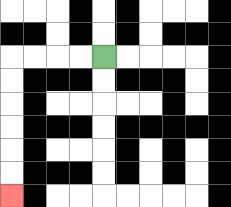{'start': '[4, 2]', 'end': '[0, 8]', 'path_directions': 'L,L,L,L,D,D,D,D,D,D', 'path_coordinates': '[[4, 2], [3, 2], [2, 2], [1, 2], [0, 2], [0, 3], [0, 4], [0, 5], [0, 6], [0, 7], [0, 8]]'}